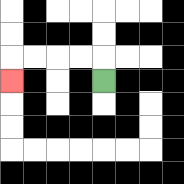{'start': '[4, 3]', 'end': '[0, 3]', 'path_directions': 'U,L,L,L,L,D', 'path_coordinates': '[[4, 3], [4, 2], [3, 2], [2, 2], [1, 2], [0, 2], [0, 3]]'}